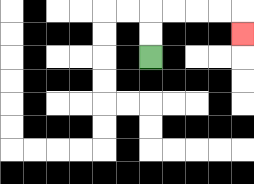{'start': '[6, 2]', 'end': '[10, 1]', 'path_directions': 'U,U,R,R,R,R,D', 'path_coordinates': '[[6, 2], [6, 1], [6, 0], [7, 0], [8, 0], [9, 0], [10, 0], [10, 1]]'}